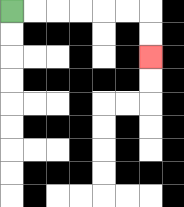{'start': '[0, 0]', 'end': '[6, 2]', 'path_directions': 'R,R,R,R,R,R,D,D', 'path_coordinates': '[[0, 0], [1, 0], [2, 0], [3, 0], [4, 0], [5, 0], [6, 0], [6, 1], [6, 2]]'}